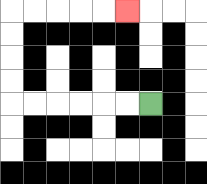{'start': '[6, 4]', 'end': '[5, 0]', 'path_directions': 'L,L,L,L,L,L,U,U,U,U,R,R,R,R,R', 'path_coordinates': '[[6, 4], [5, 4], [4, 4], [3, 4], [2, 4], [1, 4], [0, 4], [0, 3], [0, 2], [0, 1], [0, 0], [1, 0], [2, 0], [3, 0], [4, 0], [5, 0]]'}